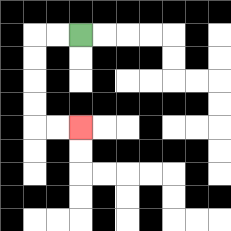{'start': '[3, 1]', 'end': '[3, 5]', 'path_directions': 'L,L,D,D,D,D,R,R', 'path_coordinates': '[[3, 1], [2, 1], [1, 1], [1, 2], [1, 3], [1, 4], [1, 5], [2, 5], [3, 5]]'}